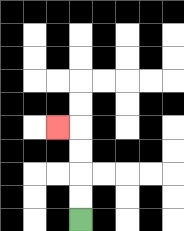{'start': '[3, 9]', 'end': '[2, 5]', 'path_directions': 'U,U,U,U,L', 'path_coordinates': '[[3, 9], [3, 8], [3, 7], [3, 6], [3, 5], [2, 5]]'}